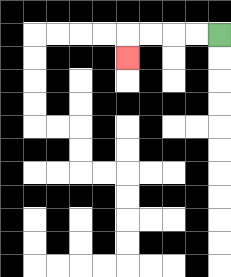{'start': '[9, 1]', 'end': '[5, 2]', 'path_directions': 'L,L,L,L,D', 'path_coordinates': '[[9, 1], [8, 1], [7, 1], [6, 1], [5, 1], [5, 2]]'}